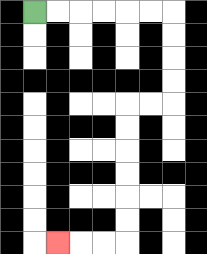{'start': '[1, 0]', 'end': '[2, 10]', 'path_directions': 'R,R,R,R,R,R,D,D,D,D,L,L,D,D,D,D,D,D,L,L,L', 'path_coordinates': '[[1, 0], [2, 0], [3, 0], [4, 0], [5, 0], [6, 0], [7, 0], [7, 1], [7, 2], [7, 3], [7, 4], [6, 4], [5, 4], [5, 5], [5, 6], [5, 7], [5, 8], [5, 9], [5, 10], [4, 10], [3, 10], [2, 10]]'}